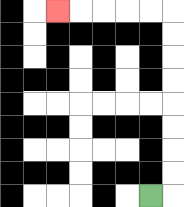{'start': '[6, 8]', 'end': '[2, 0]', 'path_directions': 'R,U,U,U,U,U,U,U,U,L,L,L,L,L', 'path_coordinates': '[[6, 8], [7, 8], [7, 7], [7, 6], [7, 5], [7, 4], [7, 3], [7, 2], [7, 1], [7, 0], [6, 0], [5, 0], [4, 0], [3, 0], [2, 0]]'}